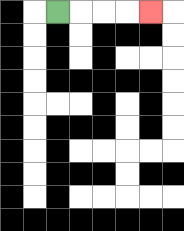{'start': '[2, 0]', 'end': '[6, 0]', 'path_directions': 'R,R,R,R', 'path_coordinates': '[[2, 0], [3, 0], [4, 0], [5, 0], [6, 0]]'}